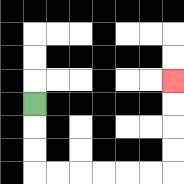{'start': '[1, 4]', 'end': '[7, 3]', 'path_directions': 'D,D,D,R,R,R,R,R,R,U,U,U,U', 'path_coordinates': '[[1, 4], [1, 5], [1, 6], [1, 7], [2, 7], [3, 7], [4, 7], [5, 7], [6, 7], [7, 7], [7, 6], [7, 5], [7, 4], [7, 3]]'}